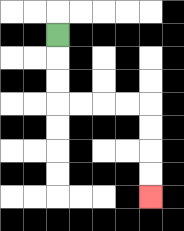{'start': '[2, 1]', 'end': '[6, 8]', 'path_directions': 'D,D,D,R,R,R,R,D,D,D,D', 'path_coordinates': '[[2, 1], [2, 2], [2, 3], [2, 4], [3, 4], [4, 4], [5, 4], [6, 4], [6, 5], [6, 6], [6, 7], [6, 8]]'}